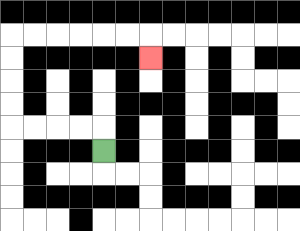{'start': '[4, 6]', 'end': '[6, 2]', 'path_directions': 'U,L,L,L,L,U,U,U,U,R,R,R,R,R,R,D', 'path_coordinates': '[[4, 6], [4, 5], [3, 5], [2, 5], [1, 5], [0, 5], [0, 4], [0, 3], [0, 2], [0, 1], [1, 1], [2, 1], [3, 1], [4, 1], [5, 1], [6, 1], [6, 2]]'}